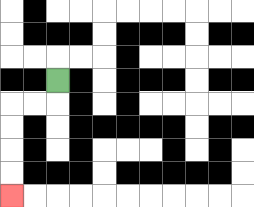{'start': '[2, 3]', 'end': '[0, 8]', 'path_directions': 'D,L,L,D,D,D,D', 'path_coordinates': '[[2, 3], [2, 4], [1, 4], [0, 4], [0, 5], [0, 6], [0, 7], [0, 8]]'}